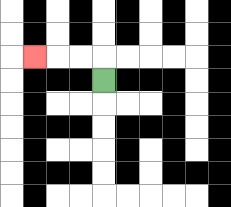{'start': '[4, 3]', 'end': '[1, 2]', 'path_directions': 'U,L,L,L', 'path_coordinates': '[[4, 3], [4, 2], [3, 2], [2, 2], [1, 2]]'}